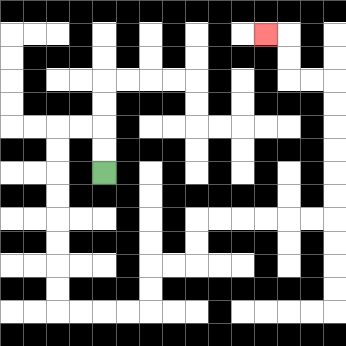{'start': '[4, 7]', 'end': '[11, 1]', 'path_directions': 'U,U,L,L,D,D,D,D,D,D,D,D,R,R,R,R,U,U,R,R,U,U,R,R,R,R,R,R,U,U,U,U,U,U,L,L,U,U,L', 'path_coordinates': '[[4, 7], [4, 6], [4, 5], [3, 5], [2, 5], [2, 6], [2, 7], [2, 8], [2, 9], [2, 10], [2, 11], [2, 12], [2, 13], [3, 13], [4, 13], [5, 13], [6, 13], [6, 12], [6, 11], [7, 11], [8, 11], [8, 10], [8, 9], [9, 9], [10, 9], [11, 9], [12, 9], [13, 9], [14, 9], [14, 8], [14, 7], [14, 6], [14, 5], [14, 4], [14, 3], [13, 3], [12, 3], [12, 2], [12, 1], [11, 1]]'}